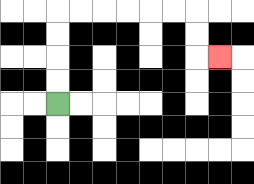{'start': '[2, 4]', 'end': '[9, 2]', 'path_directions': 'U,U,U,U,R,R,R,R,R,R,D,D,R', 'path_coordinates': '[[2, 4], [2, 3], [2, 2], [2, 1], [2, 0], [3, 0], [4, 0], [5, 0], [6, 0], [7, 0], [8, 0], [8, 1], [8, 2], [9, 2]]'}